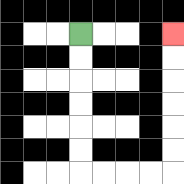{'start': '[3, 1]', 'end': '[7, 1]', 'path_directions': 'D,D,D,D,D,D,R,R,R,R,U,U,U,U,U,U', 'path_coordinates': '[[3, 1], [3, 2], [3, 3], [3, 4], [3, 5], [3, 6], [3, 7], [4, 7], [5, 7], [6, 7], [7, 7], [7, 6], [7, 5], [7, 4], [7, 3], [7, 2], [7, 1]]'}